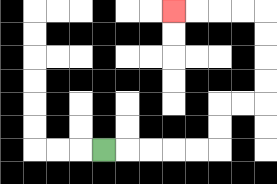{'start': '[4, 6]', 'end': '[7, 0]', 'path_directions': 'R,R,R,R,R,U,U,R,R,U,U,U,U,L,L,L,L', 'path_coordinates': '[[4, 6], [5, 6], [6, 6], [7, 6], [8, 6], [9, 6], [9, 5], [9, 4], [10, 4], [11, 4], [11, 3], [11, 2], [11, 1], [11, 0], [10, 0], [9, 0], [8, 0], [7, 0]]'}